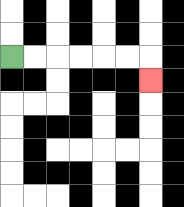{'start': '[0, 2]', 'end': '[6, 3]', 'path_directions': 'R,R,R,R,R,R,D', 'path_coordinates': '[[0, 2], [1, 2], [2, 2], [3, 2], [4, 2], [5, 2], [6, 2], [6, 3]]'}